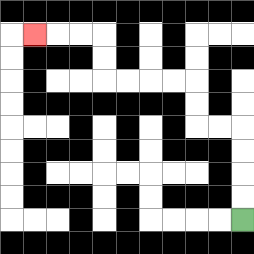{'start': '[10, 9]', 'end': '[1, 1]', 'path_directions': 'U,U,U,U,L,L,U,U,L,L,L,L,U,U,L,L,L', 'path_coordinates': '[[10, 9], [10, 8], [10, 7], [10, 6], [10, 5], [9, 5], [8, 5], [8, 4], [8, 3], [7, 3], [6, 3], [5, 3], [4, 3], [4, 2], [4, 1], [3, 1], [2, 1], [1, 1]]'}